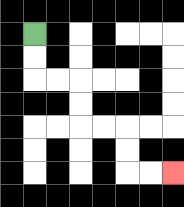{'start': '[1, 1]', 'end': '[7, 7]', 'path_directions': 'D,D,R,R,D,D,R,R,D,D,R,R', 'path_coordinates': '[[1, 1], [1, 2], [1, 3], [2, 3], [3, 3], [3, 4], [3, 5], [4, 5], [5, 5], [5, 6], [5, 7], [6, 7], [7, 7]]'}